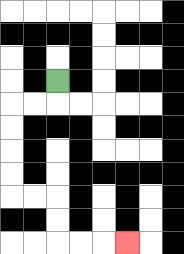{'start': '[2, 3]', 'end': '[5, 10]', 'path_directions': 'D,L,L,D,D,D,D,R,R,D,D,R,R,R', 'path_coordinates': '[[2, 3], [2, 4], [1, 4], [0, 4], [0, 5], [0, 6], [0, 7], [0, 8], [1, 8], [2, 8], [2, 9], [2, 10], [3, 10], [4, 10], [5, 10]]'}